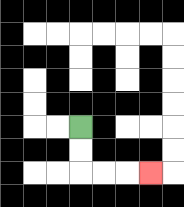{'start': '[3, 5]', 'end': '[6, 7]', 'path_directions': 'D,D,R,R,R', 'path_coordinates': '[[3, 5], [3, 6], [3, 7], [4, 7], [5, 7], [6, 7]]'}